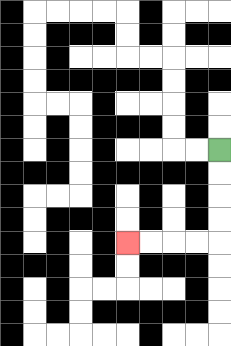{'start': '[9, 6]', 'end': '[5, 10]', 'path_directions': 'D,D,D,D,L,L,L,L', 'path_coordinates': '[[9, 6], [9, 7], [9, 8], [9, 9], [9, 10], [8, 10], [7, 10], [6, 10], [5, 10]]'}